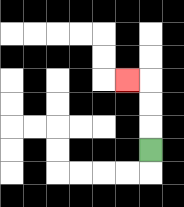{'start': '[6, 6]', 'end': '[5, 3]', 'path_directions': 'U,U,U,L', 'path_coordinates': '[[6, 6], [6, 5], [6, 4], [6, 3], [5, 3]]'}